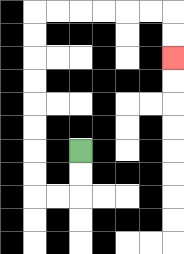{'start': '[3, 6]', 'end': '[7, 2]', 'path_directions': 'D,D,L,L,U,U,U,U,U,U,U,U,R,R,R,R,R,R,D,D', 'path_coordinates': '[[3, 6], [3, 7], [3, 8], [2, 8], [1, 8], [1, 7], [1, 6], [1, 5], [1, 4], [1, 3], [1, 2], [1, 1], [1, 0], [2, 0], [3, 0], [4, 0], [5, 0], [6, 0], [7, 0], [7, 1], [7, 2]]'}